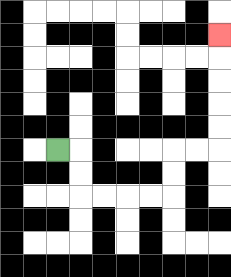{'start': '[2, 6]', 'end': '[9, 1]', 'path_directions': 'R,D,D,R,R,R,R,U,U,R,R,U,U,U,U,U', 'path_coordinates': '[[2, 6], [3, 6], [3, 7], [3, 8], [4, 8], [5, 8], [6, 8], [7, 8], [7, 7], [7, 6], [8, 6], [9, 6], [9, 5], [9, 4], [9, 3], [9, 2], [9, 1]]'}